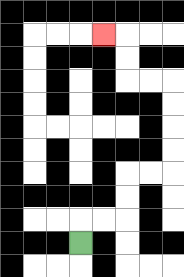{'start': '[3, 10]', 'end': '[4, 1]', 'path_directions': 'U,R,R,U,U,R,R,U,U,U,U,L,L,U,U,L', 'path_coordinates': '[[3, 10], [3, 9], [4, 9], [5, 9], [5, 8], [5, 7], [6, 7], [7, 7], [7, 6], [7, 5], [7, 4], [7, 3], [6, 3], [5, 3], [5, 2], [5, 1], [4, 1]]'}